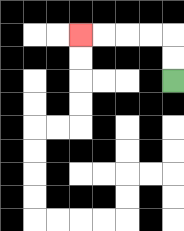{'start': '[7, 3]', 'end': '[3, 1]', 'path_directions': 'U,U,L,L,L,L', 'path_coordinates': '[[7, 3], [7, 2], [7, 1], [6, 1], [5, 1], [4, 1], [3, 1]]'}